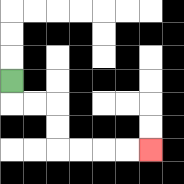{'start': '[0, 3]', 'end': '[6, 6]', 'path_directions': 'D,R,R,D,D,R,R,R,R', 'path_coordinates': '[[0, 3], [0, 4], [1, 4], [2, 4], [2, 5], [2, 6], [3, 6], [4, 6], [5, 6], [6, 6]]'}